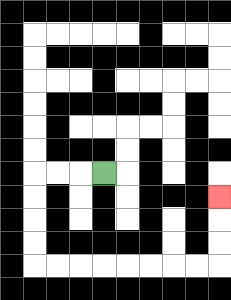{'start': '[4, 7]', 'end': '[9, 8]', 'path_directions': 'L,L,L,D,D,D,D,R,R,R,R,R,R,R,R,U,U,U', 'path_coordinates': '[[4, 7], [3, 7], [2, 7], [1, 7], [1, 8], [1, 9], [1, 10], [1, 11], [2, 11], [3, 11], [4, 11], [5, 11], [6, 11], [7, 11], [8, 11], [9, 11], [9, 10], [9, 9], [9, 8]]'}